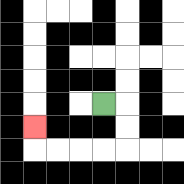{'start': '[4, 4]', 'end': '[1, 5]', 'path_directions': 'R,D,D,L,L,L,L,U', 'path_coordinates': '[[4, 4], [5, 4], [5, 5], [5, 6], [4, 6], [3, 6], [2, 6], [1, 6], [1, 5]]'}